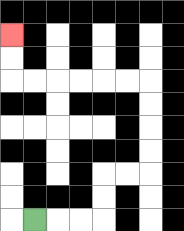{'start': '[1, 9]', 'end': '[0, 1]', 'path_directions': 'R,R,R,U,U,R,R,U,U,U,U,L,L,L,L,L,L,U,U', 'path_coordinates': '[[1, 9], [2, 9], [3, 9], [4, 9], [4, 8], [4, 7], [5, 7], [6, 7], [6, 6], [6, 5], [6, 4], [6, 3], [5, 3], [4, 3], [3, 3], [2, 3], [1, 3], [0, 3], [0, 2], [0, 1]]'}